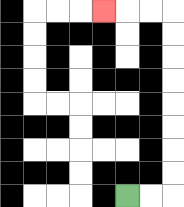{'start': '[5, 8]', 'end': '[4, 0]', 'path_directions': 'R,R,U,U,U,U,U,U,U,U,L,L,L', 'path_coordinates': '[[5, 8], [6, 8], [7, 8], [7, 7], [7, 6], [7, 5], [7, 4], [7, 3], [7, 2], [7, 1], [7, 0], [6, 0], [5, 0], [4, 0]]'}